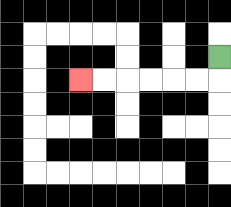{'start': '[9, 2]', 'end': '[3, 3]', 'path_directions': 'D,L,L,L,L,L,L', 'path_coordinates': '[[9, 2], [9, 3], [8, 3], [7, 3], [6, 3], [5, 3], [4, 3], [3, 3]]'}